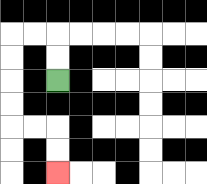{'start': '[2, 3]', 'end': '[2, 7]', 'path_directions': 'U,U,L,L,D,D,D,D,R,R,D,D', 'path_coordinates': '[[2, 3], [2, 2], [2, 1], [1, 1], [0, 1], [0, 2], [0, 3], [0, 4], [0, 5], [1, 5], [2, 5], [2, 6], [2, 7]]'}